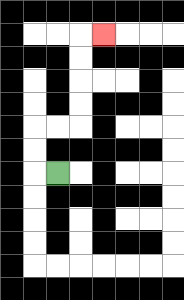{'start': '[2, 7]', 'end': '[4, 1]', 'path_directions': 'L,U,U,R,R,U,U,U,U,R', 'path_coordinates': '[[2, 7], [1, 7], [1, 6], [1, 5], [2, 5], [3, 5], [3, 4], [3, 3], [3, 2], [3, 1], [4, 1]]'}